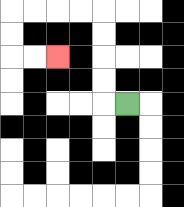{'start': '[5, 4]', 'end': '[2, 2]', 'path_directions': 'L,U,U,U,U,L,L,L,L,D,D,R,R', 'path_coordinates': '[[5, 4], [4, 4], [4, 3], [4, 2], [4, 1], [4, 0], [3, 0], [2, 0], [1, 0], [0, 0], [0, 1], [0, 2], [1, 2], [2, 2]]'}